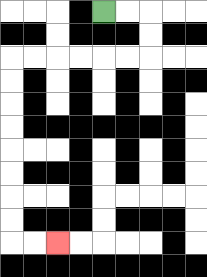{'start': '[4, 0]', 'end': '[2, 10]', 'path_directions': 'R,R,D,D,L,L,L,L,L,L,D,D,D,D,D,D,D,D,R,R', 'path_coordinates': '[[4, 0], [5, 0], [6, 0], [6, 1], [6, 2], [5, 2], [4, 2], [3, 2], [2, 2], [1, 2], [0, 2], [0, 3], [0, 4], [0, 5], [0, 6], [0, 7], [0, 8], [0, 9], [0, 10], [1, 10], [2, 10]]'}